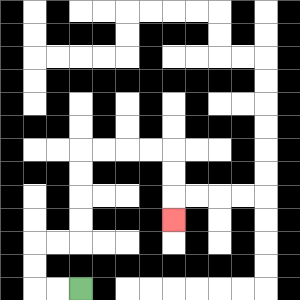{'start': '[3, 12]', 'end': '[7, 9]', 'path_directions': 'L,L,U,U,R,R,U,U,U,U,R,R,R,R,D,D,D', 'path_coordinates': '[[3, 12], [2, 12], [1, 12], [1, 11], [1, 10], [2, 10], [3, 10], [3, 9], [3, 8], [3, 7], [3, 6], [4, 6], [5, 6], [6, 6], [7, 6], [7, 7], [7, 8], [7, 9]]'}